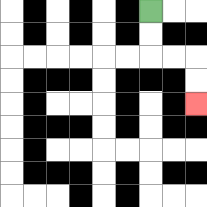{'start': '[6, 0]', 'end': '[8, 4]', 'path_directions': 'D,D,R,R,D,D', 'path_coordinates': '[[6, 0], [6, 1], [6, 2], [7, 2], [8, 2], [8, 3], [8, 4]]'}